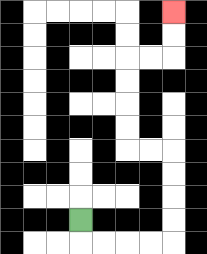{'start': '[3, 9]', 'end': '[7, 0]', 'path_directions': 'D,R,R,R,R,U,U,U,U,L,L,U,U,U,U,R,R,U,U', 'path_coordinates': '[[3, 9], [3, 10], [4, 10], [5, 10], [6, 10], [7, 10], [7, 9], [7, 8], [7, 7], [7, 6], [6, 6], [5, 6], [5, 5], [5, 4], [5, 3], [5, 2], [6, 2], [7, 2], [7, 1], [7, 0]]'}